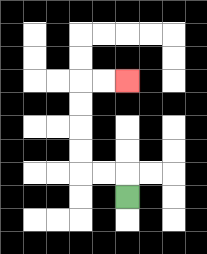{'start': '[5, 8]', 'end': '[5, 3]', 'path_directions': 'U,L,L,U,U,U,U,R,R', 'path_coordinates': '[[5, 8], [5, 7], [4, 7], [3, 7], [3, 6], [3, 5], [3, 4], [3, 3], [4, 3], [5, 3]]'}